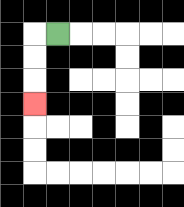{'start': '[2, 1]', 'end': '[1, 4]', 'path_directions': 'L,D,D,D', 'path_coordinates': '[[2, 1], [1, 1], [1, 2], [1, 3], [1, 4]]'}